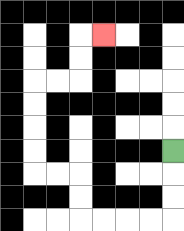{'start': '[7, 6]', 'end': '[4, 1]', 'path_directions': 'D,D,D,L,L,L,L,U,U,L,L,U,U,U,U,R,R,U,U,R', 'path_coordinates': '[[7, 6], [7, 7], [7, 8], [7, 9], [6, 9], [5, 9], [4, 9], [3, 9], [3, 8], [3, 7], [2, 7], [1, 7], [1, 6], [1, 5], [1, 4], [1, 3], [2, 3], [3, 3], [3, 2], [3, 1], [4, 1]]'}